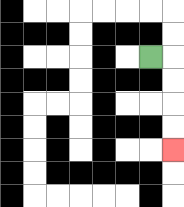{'start': '[6, 2]', 'end': '[7, 6]', 'path_directions': 'R,D,D,D,D', 'path_coordinates': '[[6, 2], [7, 2], [7, 3], [7, 4], [7, 5], [7, 6]]'}